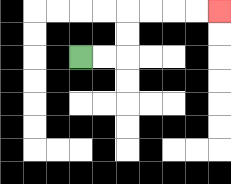{'start': '[3, 2]', 'end': '[9, 0]', 'path_directions': 'R,R,U,U,R,R,R,R', 'path_coordinates': '[[3, 2], [4, 2], [5, 2], [5, 1], [5, 0], [6, 0], [7, 0], [8, 0], [9, 0]]'}